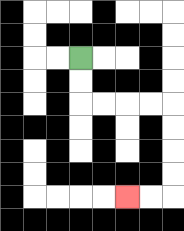{'start': '[3, 2]', 'end': '[5, 8]', 'path_directions': 'D,D,R,R,R,R,D,D,D,D,L,L', 'path_coordinates': '[[3, 2], [3, 3], [3, 4], [4, 4], [5, 4], [6, 4], [7, 4], [7, 5], [7, 6], [7, 7], [7, 8], [6, 8], [5, 8]]'}